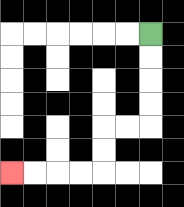{'start': '[6, 1]', 'end': '[0, 7]', 'path_directions': 'D,D,D,D,L,L,D,D,L,L,L,L', 'path_coordinates': '[[6, 1], [6, 2], [6, 3], [6, 4], [6, 5], [5, 5], [4, 5], [4, 6], [4, 7], [3, 7], [2, 7], [1, 7], [0, 7]]'}